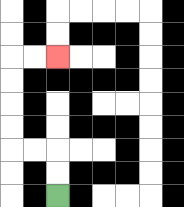{'start': '[2, 8]', 'end': '[2, 2]', 'path_directions': 'U,U,L,L,U,U,U,U,R,R', 'path_coordinates': '[[2, 8], [2, 7], [2, 6], [1, 6], [0, 6], [0, 5], [0, 4], [0, 3], [0, 2], [1, 2], [2, 2]]'}